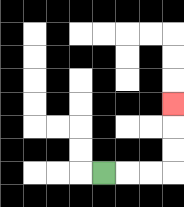{'start': '[4, 7]', 'end': '[7, 4]', 'path_directions': 'R,R,R,U,U,U', 'path_coordinates': '[[4, 7], [5, 7], [6, 7], [7, 7], [7, 6], [7, 5], [7, 4]]'}